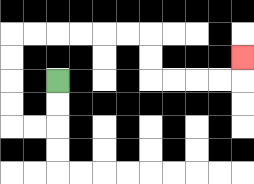{'start': '[2, 3]', 'end': '[10, 2]', 'path_directions': 'D,D,L,L,U,U,U,U,R,R,R,R,R,R,D,D,R,R,R,R,U', 'path_coordinates': '[[2, 3], [2, 4], [2, 5], [1, 5], [0, 5], [0, 4], [0, 3], [0, 2], [0, 1], [1, 1], [2, 1], [3, 1], [4, 1], [5, 1], [6, 1], [6, 2], [6, 3], [7, 3], [8, 3], [9, 3], [10, 3], [10, 2]]'}